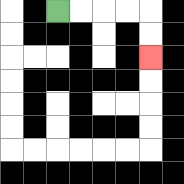{'start': '[2, 0]', 'end': '[6, 2]', 'path_directions': 'R,R,R,R,D,D', 'path_coordinates': '[[2, 0], [3, 0], [4, 0], [5, 0], [6, 0], [6, 1], [6, 2]]'}